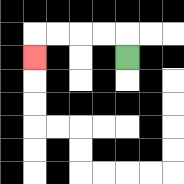{'start': '[5, 2]', 'end': '[1, 2]', 'path_directions': 'U,L,L,L,L,D', 'path_coordinates': '[[5, 2], [5, 1], [4, 1], [3, 1], [2, 1], [1, 1], [1, 2]]'}